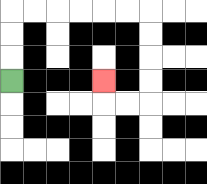{'start': '[0, 3]', 'end': '[4, 3]', 'path_directions': 'U,U,U,R,R,R,R,R,R,D,D,D,D,L,L,U', 'path_coordinates': '[[0, 3], [0, 2], [0, 1], [0, 0], [1, 0], [2, 0], [3, 0], [4, 0], [5, 0], [6, 0], [6, 1], [6, 2], [6, 3], [6, 4], [5, 4], [4, 4], [4, 3]]'}